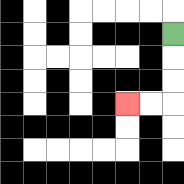{'start': '[7, 1]', 'end': '[5, 4]', 'path_directions': 'D,D,D,L,L', 'path_coordinates': '[[7, 1], [7, 2], [7, 3], [7, 4], [6, 4], [5, 4]]'}